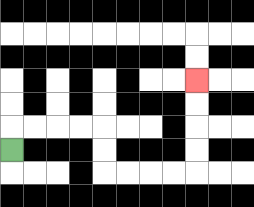{'start': '[0, 6]', 'end': '[8, 3]', 'path_directions': 'U,R,R,R,R,D,D,R,R,R,R,U,U,U,U', 'path_coordinates': '[[0, 6], [0, 5], [1, 5], [2, 5], [3, 5], [4, 5], [4, 6], [4, 7], [5, 7], [6, 7], [7, 7], [8, 7], [8, 6], [8, 5], [8, 4], [8, 3]]'}